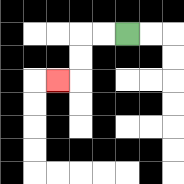{'start': '[5, 1]', 'end': '[2, 3]', 'path_directions': 'L,L,D,D,L', 'path_coordinates': '[[5, 1], [4, 1], [3, 1], [3, 2], [3, 3], [2, 3]]'}